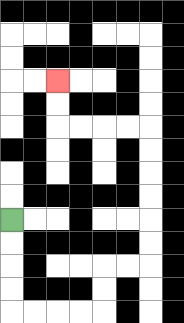{'start': '[0, 9]', 'end': '[2, 3]', 'path_directions': 'D,D,D,D,R,R,R,R,U,U,R,R,U,U,U,U,U,U,L,L,L,L,U,U', 'path_coordinates': '[[0, 9], [0, 10], [0, 11], [0, 12], [0, 13], [1, 13], [2, 13], [3, 13], [4, 13], [4, 12], [4, 11], [5, 11], [6, 11], [6, 10], [6, 9], [6, 8], [6, 7], [6, 6], [6, 5], [5, 5], [4, 5], [3, 5], [2, 5], [2, 4], [2, 3]]'}